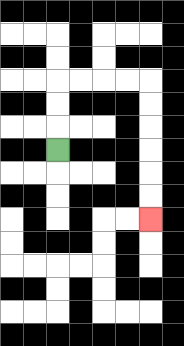{'start': '[2, 6]', 'end': '[6, 9]', 'path_directions': 'U,U,U,R,R,R,R,D,D,D,D,D,D', 'path_coordinates': '[[2, 6], [2, 5], [2, 4], [2, 3], [3, 3], [4, 3], [5, 3], [6, 3], [6, 4], [6, 5], [6, 6], [6, 7], [6, 8], [6, 9]]'}